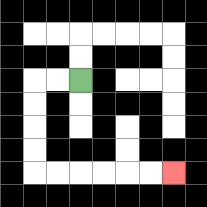{'start': '[3, 3]', 'end': '[7, 7]', 'path_directions': 'L,L,D,D,D,D,R,R,R,R,R,R', 'path_coordinates': '[[3, 3], [2, 3], [1, 3], [1, 4], [1, 5], [1, 6], [1, 7], [2, 7], [3, 7], [4, 7], [5, 7], [6, 7], [7, 7]]'}